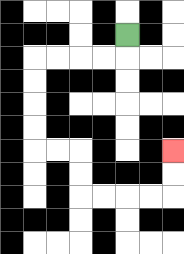{'start': '[5, 1]', 'end': '[7, 6]', 'path_directions': 'D,L,L,L,L,D,D,D,D,R,R,D,D,R,R,R,R,U,U', 'path_coordinates': '[[5, 1], [5, 2], [4, 2], [3, 2], [2, 2], [1, 2], [1, 3], [1, 4], [1, 5], [1, 6], [2, 6], [3, 6], [3, 7], [3, 8], [4, 8], [5, 8], [6, 8], [7, 8], [7, 7], [7, 6]]'}